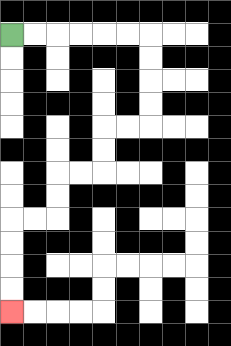{'start': '[0, 1]', 'end': '[0, 13]', 'path_directions': 'R,R,R,R,R,R,D,D,D,D,L,L,D,D,L,L,D,D,L,L,D,D,D,D', 'path_coordinates': '[[0, 1], [1, 1], [2, 1], [3, 1], [4, 1], [5, 1], [6, 1], [6, 2], [6, 3], [6, 4], [6, 5], [5, 5], [4, 5], [4, 6], [4, 7], [3, 7], [2, 7], [2, 8], [2, 9], [1, 9], [0, 9], [0, 10], [0, 11], [0, 12], [0, 13]]'}